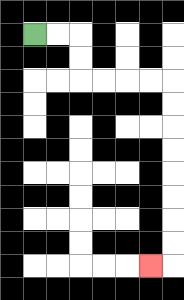{'start': '[1, 1]', 'end': '[6, 11]', 'path_directions': 'R,R,D,D,R,R,R,R,D,D,D,D,D,D,D,D,L', 'path_coordinates': '[[1, 1], [2, 1], [3, 1], [3, 2], [3, 3], [4, 3], [5, 3], [6, 3], [7, 3], [7, 4], [7, 5], [7, 6], [7, 7], [7, 8], [7, 9], [7, 10], [7, 11], [6, 11]]'}